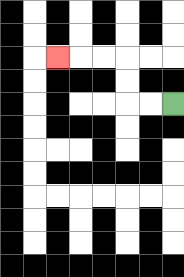{'start': '[7, 4]', 'end': '[2, 2]', 'path_directions': 'L,L,U,U,L,L,L', 'path_coordinates': '[[7, 4], [6, 4], [5, 4], [5, 3], [5, 2], [4, 2], [3, 2], [2, 2]]'}